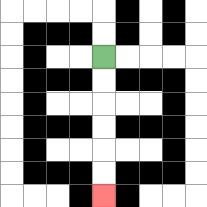{'start': '[4, 2]', 'end': '[4, 8]', 'path_directions': 'D,D,D,D,D,D', 'path_coordinates': '[[4, 2], [4, 3], [4, 4], [4, 5], [4, 6], [4, 7], [4, 8]]'}